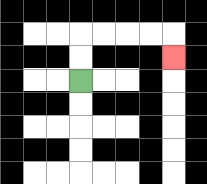{'start': '[3, 3]', 'end': '[7, 2]', 'path_directions': 'U,U,R,R,R,R,D', 'path_coordinates': '[[3, 3], [3, 2], [3, 1], [4, 1], [5, 1], [6, 1], [7, 1], [7, 2]]'}